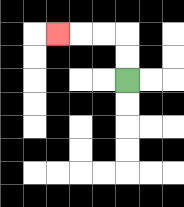{'start': '[5, 3]', 'end': '[2, 1]', 'path_directions': 'U,U,L,L,L', 'path_coordinates': '[[5, 3], [5, 2], [5, 1], [4, 1], [3, 1], [2, 1]]'}